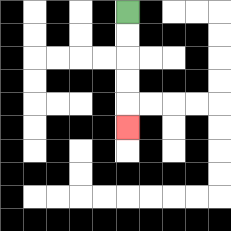{'start': '[5, 0]', 'end': '[5, 5]', 'path_directions': 'D,D,D,D,D', 'path_coordinates': '[[5, 0], [5, 1], [5, 2], [5, 3], [5, 4], [5, 5]]'}